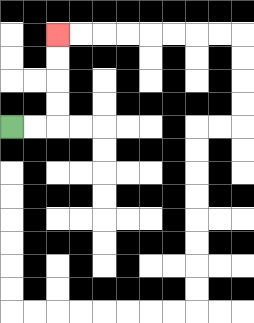{'start': '[0, 5]', 'end': '[2, 1]', 'path_directions': 'R,R,U,U,U,U', 'path_coordinates': '[[0, 5], [1, 5], [2, 5], [2, 4], [2, 3], [2, 2], [2, 1]]'}